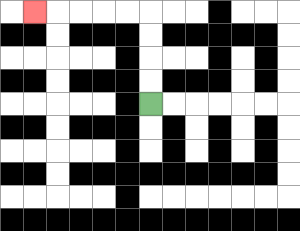{'start': '[6, 4]', 'end': '[1, 0]', 'path_directions': 'U,U,U,U,L,L,L,L,L', 'path_coordinates': '[[6, 4], [6, 3], [6, 2], [6, 1], [6, 0], [5, 0], [4, 0], [3, 0], [2, 0], [1, 0]]'}